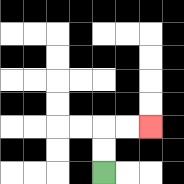{'start': '[4, 7]', 'end': '[6, 5]', 'path_directions': 'U,U,R,R', 'path_coordinates': '[[4, 7], [4, 6], [4, 5], [5, 5], [6, 5]]'}